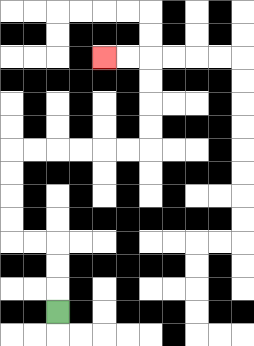{'start': '[2, 13]', 'end': '[4, 2]', 'path_directions': 'U,U,U,L,L,U,U,U,U,R,R,R,R,R,R,U,U,U,U,L,L', 'path_coordinates': '[[2, 13], [2, 12], [2, 11], [2, 10], [1, 10], [0, 10], [0, 9], [0, 8], [0, 7], [0, 6], [1, 6], [2, 6], [3, 6], [4, 6], [5, 6], [6, 6], [6, 5], [6, 4], [6, 3], [6, 2], [5, 2], [4, 2]]'}